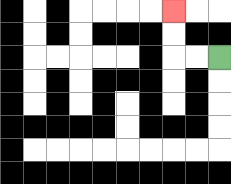{'start': '[9, 2]', 'end': '[7, 0]', 'path_directions': 'L,L,U,U', 'path_coordinates': '[[9, 2], [8, 2], [7, 2], [7, 1], [7, 0]]'}